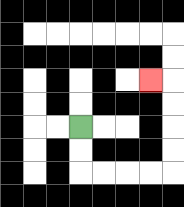{'start': '[3, 5]', 'end': '[6, 3]', 'path_directions': 'D,D,R,R,R,R,U,U,U,U,L', 'path_coordinates': '[[3, 5], [3, 6], [3, 7], [4, 7], [5, 7], [6, 7], [7, 7], [7, 6], [7, 5], [7, 4], [7, 3], [6, 3]]'}